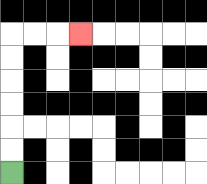{'start': '[0, 7]', 'end': '[3, 1]', 'path_directions': 'U,U,U,U,U,U,R,R,R', 'path_coordinates': '[[0, 7], [0, 6], [0, 5], [0, 4], [0, 3], [0, 2], [0, 1], [1, 1], [2, 1], [3, 1]]'}